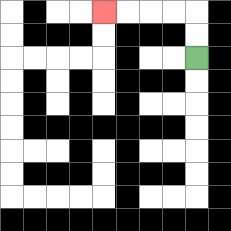{'start': '[8, 2]', 'end': '[4, 0]', 'path_directions': 'U,U,L,L,L,L', 'path_coordinates': '[[8, 2], [8, 1], [8, 0], [7, 0], [6, 0], [5, 0], [4, 0]]'}